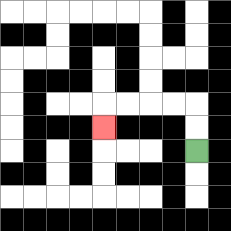{'start': '[8, 6]', 'end': '[4, 5]', 'path_directions': 'U,U,L,L,L,L,D', 'path_coordinates': '[[8, 6], [8, 5], [8, 4], [7, 4], [6, 4], [5, 4], [4, 4], [4, 5]]'}